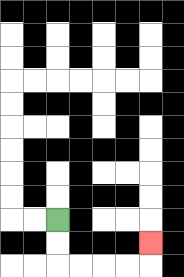{'start': '[2, 9]', 'end': '[6, 10]', 'path_directions': 'D,D,R,R,R,R,U', 'path_coordinates': '[[2, 9], [2, 10], [2, 11], [3, 11], [4, 11], [5, 11], [6, 11], [6, 10]]'}